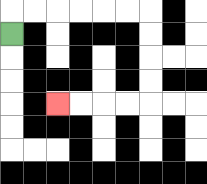{'start': '[0, 1]', 'end': '[2, 4]', 'path_directions': 'U,R,R,R,R,R,R,D,D,D,D,L,L,L,L', 'path_coordinates': '[[0, 1], [0, 0], [1, 0], [2, 0], [3, 0], [4, 0], [5, 0], [6, 0], [6, 1], [6, 2], [6, 3], [6, 4], [5, 4], [4, 4], [3, 4], [2, 4]]'}